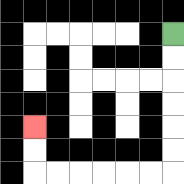{'start': '[7, 1]', 'end': '[1, 5]', 'path_directions': 'D,D,D,D,D,D,L,L,L,L,L,L,U,U', 'path_coordinates': '[[7, 1], [7, 2], [7, 3], [7, 4], [7, 5], [7, 6], [7, 7], [6, 7], [5, 7], [4, 7], [3, 7], [2, 7], [1, 7], [1, 6], [1, 5]]'}